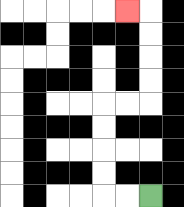{'start': '[6, 8]', 'end': '[5, 0]', 'path_directions': 'L,L,U,U,U,U,R,R,U,U,U,U,L', 'path_coordinates': '[[6, 8], [5, 8], [4, 8], [4, 7], [4, 6], [4, 5], [4, 4], [5, 4], [6, 4], [6, 3], [6, 2], [6, 1], [6, 0], [5, 0]]'}